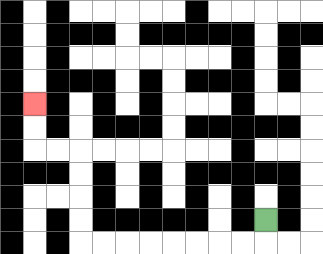{'start': '[11, 9]', 'end': '[1, 4]', 'path_directions': 'D,L,L,L,L,L,L,L,L,U,U,U,U,L,L,U,U', 'path_coordinates': '[[11, 9], [11, 10], [10, 10], [9, 10], [8, 10], [7, 10], [6, 10], [5, 10], [4, 10], [3, 10], [3, 9], [3, 8], [3, 7], [3, 6], [2, 6], [1, 6], [1, 5], [1, 4]]'}